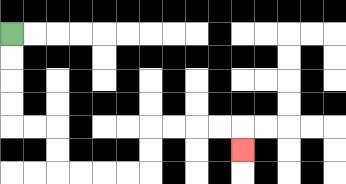{'start': '[0, 1]', 'end': '[10, 6]', 'path_directions': 'D,D,D,D,R,R,D,D,R,R,R,R,U,U,R,R,R,R,D', 'path_coordinates': '[[0, 1], [0, 2], [0, 3], [0, 4], [0, 5], [1, 5], [2, 5], [2, 6], [2, 7], [3, 7], [4, 7], [5, 7], [6, 7], [6, 6], [6, 5], [7, 5], [8, 5], [9, 5], [10, 5], [10, 6]]'}